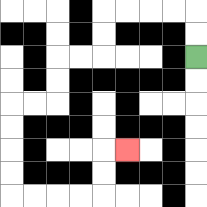{'start': '[8, 2]', 'end': '[5, 6]', 'path_directions': 'U,U,L,L,L,L,D,D,L,L,D,D,L,L,D,D,D,D,R,R,R,R,U,U,R', 'path_coordinates': '[[8, 2], [8, 1], [8, 0], [7, 0], [6, 0], [5, 0], [4, 0], [4, 1], [4, 2], [3, 2], [2, 2], [2, 3], [2, 4], [1, 4], [0, 4], [0, 5], [0, 6], [0, 7], [0, 8], [1, 8], [2, 8], [3, 8], [4, 8], [4, 7], [4, 6], [5, 6]]'}